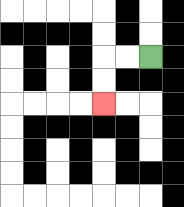{'start': '[6, 2]', 'end': '[4, 4]', 'path_directions': 'L,L,D,D', 'path_coordinates': '[[6, 2], [5, 2], [4, 2], [4, 3], [4, 4]]'}